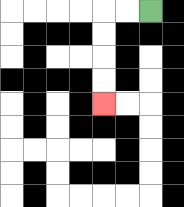{'start': '[6, 0]', 'end': '[4, 4]', 'path_directions': 'L,L,D,D,D,D', 'path_coordinates': '[[6, 0], [5, 0], [4, 0], [4, 1], [4, 2], [4, 3], [4, 4]]'}